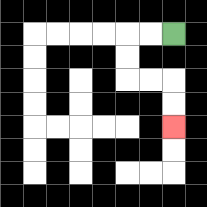{'start': '[7, 1]', 'end': '[7, 5]', 'path_directions': 'L,L,D,D,R,R,D,D', 'path_coordinates': '[[7, 1], [6, 1], [5, 1], [5, 2], [5, 3], [6, 3], [7, 3], [7, 4], [7, 5]]'}